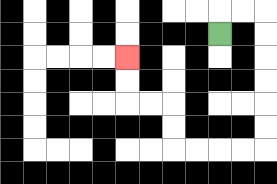{'start': '[9, 1]', 'end': '[5, 2]', 'path_directions': 'U,R,R,D,D,D,D,D,D,L,L,L,L,U,U,L,L,U,U', 'path_coordinates': '[[9, 1], [9, 0], [10, 0], [11, 0], [11, 1], [11, 2], [11, 3], [11, 4], [11, 5], [11, 6], [10, 6], [9, 6], [8, 6], [7, 6], [7, 5], [7, 4], [6, 4], [5, 4], [5, 3], [5, 2]]'}